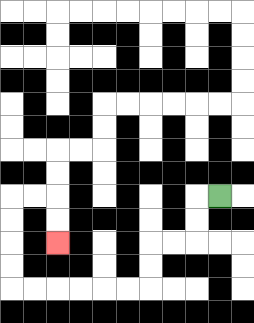{'start': '[9, 8]', 'end': '[2, 10]', 'path_directions': 'L,D,D,L,L,D,D,L,L,L,L,L,L,U,U,U,U,R,R,D,D', 'path_coordinates': '[[9, 8], [8, 8], [8, 9], [8, 10], [7, 10], [6, 10], [6, 11], [6, 12], [5, 12], [4, 12], [3, 12], [2, 12], [1, 12], [0, 12], [0, 11], [0, 10], [0, 9], [0, 8], [1, 8], [2, 8], [2, 9], [2, 10]]'}